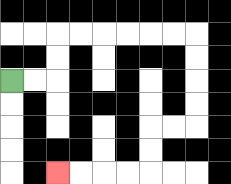{'start': '[0, 3]', 'end': '[2, 7]', 'path_directions': 'R,R,U,U,R,R,R,R,R,R,D,D,D,D,L,L,D,D,L,L,L,L', 'path_coordinates': '[[0, 3], [1, 3], [2, 3], [2, 2], [2, 1], [3, 1], [4, 1], [5, 1], [6, 1], [7, 1], [8, 1], [8, 2], [8, 3], [8, 4], [8, 5], [7, 5], [6, 5], [6, 6], [6, 7], [5, 7], [4, 7], [3, 7], [2, 7]]'}